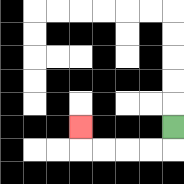{'start': '[7, 5]', 'end': '[3, 5]', 'path_directions': 'D,L,L,L,L,U', 'path_coordinates': '[[7, 5], [7, 6], [6, 6], [5, 6], [4, 6], [3, 6], [3, 5]]'}